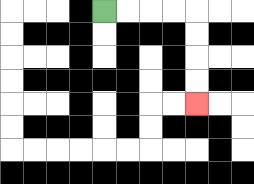{'start': '[4, 0]', 'end': '[8, 4]', 'path_directions': 'R,R,R,R,D,D,D,D', 'path_coordinates': '[[4, 0], [5, 0], [6, 0], [7, 0], [8, 0], [8, 1], [8, 2], [8, 3], [8, 4]]'}